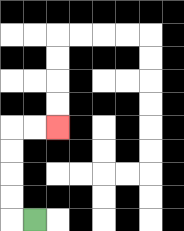{'start': '[1, 9]', 'end': '[2, 5]', 'path_directions': 'L,U,U,U,U,R,R', 'path_coordinates': '[[1, 9], [0, 9], [0, 8], [0, 7], [0, 6], [0, 5], [1, 5], [2, 5]]'}